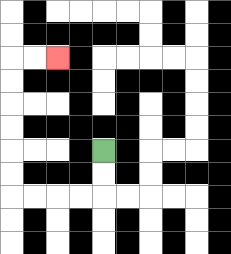{'start': '[4, 6]', 'end': '[2, 2]', 'path_directions': 'D,D,L,L,L,L,U,U,U,U,U,U,R,R', 'path_coordinates': '[[4, 6], [4, 7], [4, 8], [3, 8], [2, 8], [1, 8], [0, 8], [0, 7], [0, 6], [0, 5], [0, 4], [0, 3], [0, 2], [1, 2], [2, 2]]'}